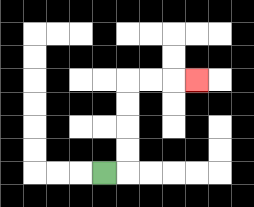{'start': '[4, 7]', 'end': '[8, 3]', 'path_directions': 'R,U,U,U,U,R,R,R', 'path_coordinates': '[[4, 7], [5, 7], [5, 6], [5, 5], [5, 4], [5, 3], [6, 3], [7, 3], [8, 3]]'}